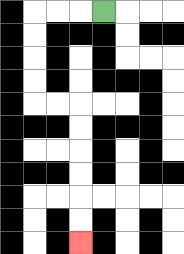{'start': '[4, 0]', 'end': '[3, 10]', 'path_directions': 'L,L,L,D,D,D,D,R,R,D,D,D,D,D,D', 'path_coordinates': '[[4, 0], [3, 0], [2, 0], [1, 0], [1, 1], [1, 2], [1, 3], [1, 4], [2, 4], [3, 4], [3, 5], [3, 6], [3, 7], [3, 8], [3, 9], [3, 10]]'}